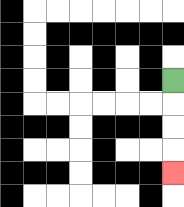{'start': '[7, 3]', 'end': '[7, 7]', 'path_directions': 'D,D,D,D', 'path_coordinates': '[[7, 3], [7, 4], [7, 5], [7, 6], [7, 7]]'}